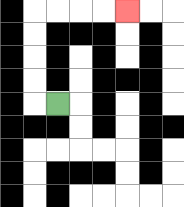{'start': '[2, 4]', 'end': '[5, 0]', 'path_directions': 'L,U,U,U,U,R,R,R,R', 'path_coordinates': '[[2, 4], [1, 4], [1, 3], [1, 2], [1, 1], [1, 0], [2, 0], [3, 0], [4, 0], [5, 0]]'}